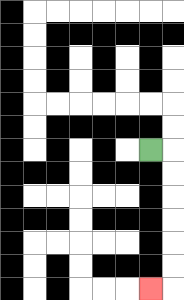{'start': '[6, 6]', 'end': '[6, 12]', 'path_directions': 'R,D,D,D,D,D,D,L', 'path_coordinates': '[[6, 6], [7, 6], [7, 7], [7, 8], [7, 9], [7, 10], [7, 11], [7, 12], [6, 12]]'}